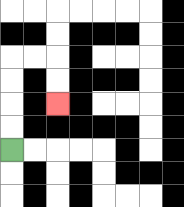{'start': '[0, 6]', 'end': '[2, 4]', 'path_directions': 'U,U,U,U,R,R,D,D', 'path_coordinates': '[[0, 6], [0, 5], [0, 4], [0, 3], [0, 2], [1, 2], [2, 2], [2, 3], [2, 4]]'}